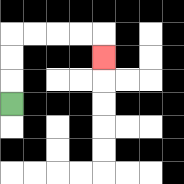{'start': '[0, 4]', 'end': '[4, 2]', 'path_directions': 'U,U,U,R,R,R,R,D', 'path_coordinates': '[[0, 4], [0, 3], [0, 2], [0, 1], [1, 1], [2, 1], [3, 1], [4, 1], [4, 2]]'}